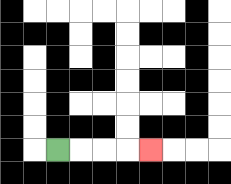{'start': '[2, 6]', 'end': '[6, 6]', 'path_directions': 'R,R,R,R', 'path_coordinates': '[[2, 6], [3, 6], [4, 6], [5, 6], [6, 6]]'}